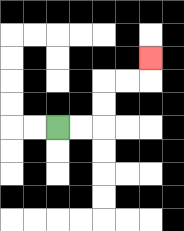{'start': '[2, 5]', 'end': '[6, 2]', 'path_directions': 'R,R,U,U,R,R,U', 'path_coordinates': '[[2, 5], [3, 5], [4, 5], [4, 4], [4, 3], [5, 3], [6, 3], [6, 2]]'}